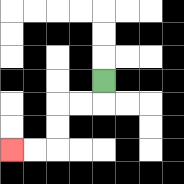{'start': '[4, 3]', 'end': '[0, 6]', 'path_directions': 'D,L,L,D,D,L,L', 'path_coordinates': '[[4, 3], [4, 4], [3, 4], [2, 4], [2, 5], [2, 6], [1, 6], [0, 6]]'}